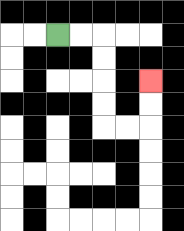{'start': '[2, 1]', 'end': '[6, 3]', 'path_directions': 'R,R,D,D,D,D,R,R,U,U', 'path_coordinates': '[[2, 1], [3, 1], [4, 1], [4, 2], [4, 3], [4, 4], [4, 5], [5, 5], [6, 5], [6, 4], [6, 3]]'}